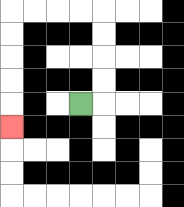{'start': '[3, 4]', 'end': '[0, 5]', 'path_directions': 'R,U,U,U,U,L,L,L,L,D,D,D,D,D', 'path_coordinates': '[[3, 4], [4, 4], [4, 3], [4, 2], [4, 1], [4, 0], [3, 0], [2, 0], [1, 0], [0, 0], [0, 1], [0, 2], [0, 3], [0, 4], [0, 5]]'}